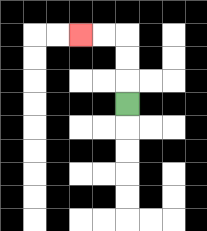{'start': '[5, 4]', 'end': '[3, 1]', 'path_directions': 'U,U,U,L,L', 'path_coordinates': '[[5, 4], [5, 3], [5, 2], [5, 1], [4, 1], [3, 1]]'}